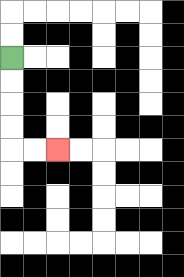{'start': '[0, 2]', 'end': '[2, 6]', 'path_directions': 'D,D,D,D,R,R', 'path_coordinates': '[[0, 2], [0, 3], [0, 4], [0, 5], [0, 6], [1, 6], [2, 6]]'}